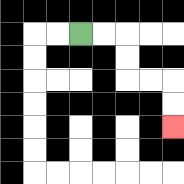{'start': '[3, 1]', 'end': '[7, 5]', 'path_directions': 'R,R,D,D,R,R,D,D', 'path_coordinates': '[[3, 1], [4, 1], [5, 1], [5, 2], [5, 3], [6, 3], [7, 3], [7, 4], [7, 5]]'}